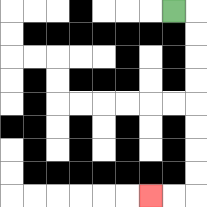{'start': '[7, 0]', 'end': '[6, 8]', 'path_directions': 'R,D,D,D,D,D,D,D,D,L,L', 'path_coordinates': '[[7, 0], [8, 0], [8, 1], [8, 2], [8, 3], [8, 4], [8, 5], [8, 6], [8, 7], [8, 8], [7, 8], [6, 8]]'}